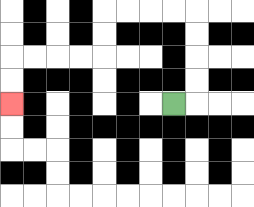{'start': '[7, 4]', 'end': '[0, 4]', 'path_directions': 'R,U,U,U,U,L,L,L,L,D,D,L,L,L,L,D,D', 'path_coordinates': '[[7, 4], [8, 4], [8, 3], [8, 2], [8, 1], [8, 0], [7, 0], [6, 0], [5, 0], [4, 0], [4, 1], [4, 2], [3, 2], [2, 2], [1, 2], [0, 2], [0, 3], [0, 4]]'}